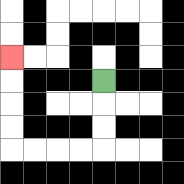{'start': '[4, 3]', 'end': '[0, 2]', 'path_directions': 'D,D,D,L,L,L,L,U,U,U,U', 'path_coordinates': '[[4, 3], [4, 4], [4, 5], [4, 6], [3, 6], [2, 6], [1, 6], [0, 6], [0, 5], [0, 4], [0, 3], [0, 2]]'}